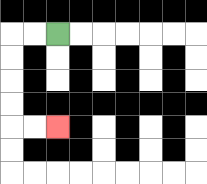{'start': '[2, 1]', 'end': '[2, 5]', 'path_directions': 'L,L,D,D,D,D,R,R', 'path_coordinates': '[[2, 1], [1, 1], [0, 1], [0, 2], [0, 3], [0, 4], [0, 5], [1, 5], [2, 5]]'}